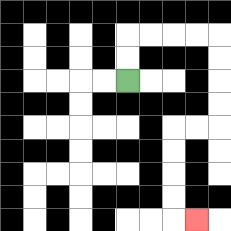{'start': '[5, 3]', 'end': '[8, 9]', 'path_directions': 'U,U,R,R,R,R,D,D,D,D,L,L,D,D,D,D,R', 'path_coordinates': '[[5, 3], [5, 2], [5, 1], [6, 1], [7, 1], [8, 1], [9, 1], [9, 2], [9, 3], [9, 4], [9, 5], [8, 5], [7, 5], [7, 6], [7, 7], [7, 8], [7, 9], [8, 9]]'}